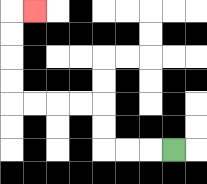{'start': '[7, 6]', 'end': '[1, 0]', 'path_directions': 'L,L,L,U,U,L,L,L,L,U,U,U,U,R', 'path_coordinates': '[[7, 6], [6, 6], [5, 6], [4, 6], [4, 5], [4, 4], [3, 4], [2, 4], [1, 4], [0, 4], [0, 3], [0, 2], [0, 1], [0, 0], [1, 0]]'}